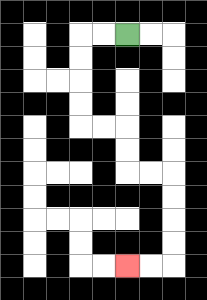{'start': '[5, 1]', 'end': '[5, 11]', 'path_directions': 'L,L,D,D,D,D,R,R,D,D,R,R,D,D,D,D,L,L', 'path_coordinates': '[[5, 1], [4, 1], [3, 1], [3, 2], [3, 3], [3, 4], [3, 5], [4, 5], [5, 5], [5, 6], [5, 7], [6, 7], [7, 7], [7, 8], [7, 9], [7, 10], [7, 11], [6, 11], [5, 11]]'}